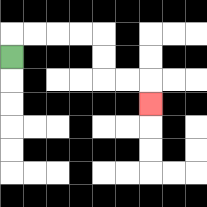{'start': '[0, 2]', 'end': '[6, 4]', 'path_directions': 'U,R,R,R,R,D,D,R,R,D', 'path_coordinates': '[[0, 2], [0, 1], [1, 1], [2, 1], [3, 1], [4, 1], [4, 2], [4, 3], [5, 3], [6, 3], [6, 4]]'}